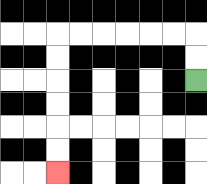{'start': '[8, 3]', 'end': '[2, 7]', 'path_directions': 'U,U,L,L,L,L,L,L,D,D,D,D,D,D', 'path_coordinates': '[[8, 3], [8, 2], [8, 1], [7, 1], [6, 1], [5, 1], [4, 1], [3, 1], [2, 1], [2, 2], [2, 3], [2, 4], [2, 5], [2, 6], [2, 7]]'}